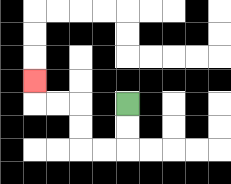{'start': '[5, 4]', 'end': '[1, 3]', 'path_directions': 'D,D,L,L,U,U,L,L,U', 'path_coordinates': '[[5, 4], [5, 5], [5, 6], [4, 6], [3, 6], [3, 5], [3, 4], [2, 4], [1, 4], [1, 3]]'}